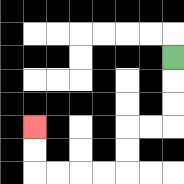{'start': '[7, 2]', 'end': '[1, 5]', 'path_directions': 'D,D,D,L,L,D,D,L,L,L,L,U,U', 'path_coordinates': '[[7, 2], [7, 3], [7, 4], [7, 5], [6, 5], [5, 5], [5, 6], [5, 7], [4, 7], [3, 7], [2, 7], [1, 7], [1, 6], [1, 5]]'}